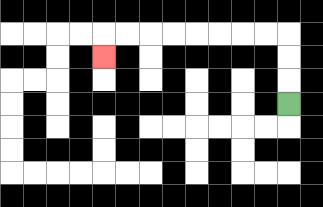{'start': '[12, 4]', 'end': '[4, 2]', 'path_directions': 'U,U,U,L,L,L,L,L,L,L,L,D', 'path_coordinates': '[[12, 4], [12, 3], [12, 2], [12, 1], [11, 1], [10, 1], [9, 1], [8, 1], [7, 1], [6, 1], [5, 1], [4, 1], [4, 2]]'}